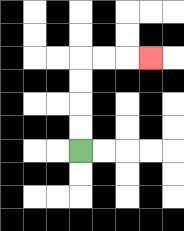{'start': '[3, 6]', 'end': '[6, 2]', 'path_directions': 'U,U,U,U,R,R,R', 'path_coordinates': '[[3, 6], [3, 5], [3, 4], [3, 3], [3, 2], [4, 2], [5, 2], [6, 2]]'}